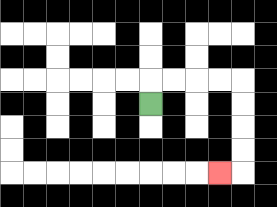{'start': '[6, 4]', 'end': '[9, 7]', 'path_directions': 'U,R,R,R,R,D,D,D,D,L', 'path_coordinates': '[[6, 4], [6, 3], [7, 3], [8, 3], [9, 3], [10, 3], [10, 4], [10, 5], [10, 6], [10, 7], [9, 7]]'}